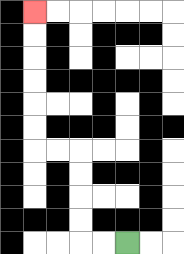{'start': '[5, 10]', 'end': '[1, 0]', 'path_directions': 'L,L,U,U,U,U,L,L,U,U,U,U,U,U', 'path_coordinates': '[[5, 10], [4, 10], [3, 10], [3, 9], [3, 8], [3, 7], [3, 6], [2, 6], [1, 6], [1, 5], [1, 4], [1, 3], [1, 2], [1, 1], [1, 0]]'}